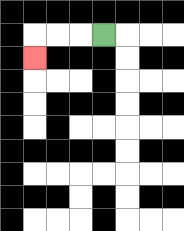{'start': '[4, 1]', 'end': '[1, 2]', 'path_directions': 'L,L,L,D', 'path_coordinates': '[[4, 1], [3, 1], [2, 1], [1, 1], [1, 2]]'}